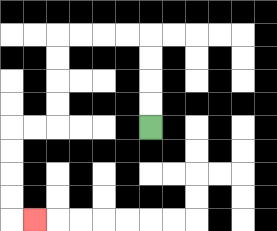{'start': '[6, 5]', 'end': '[1, 9]', 'path_directions': 'U,U,U,U,L,L,L,L,D,D,D,D,L,L,D,D,D,D,R', 'path_coordinates': '[[6, 5], [6, 4], [6, 3], [6, 2], [6, 1], [5, 1], [4, 1], [3, 1], [2, 1], [2, 2], [2, 3], [2, 4], [2, 5], [1, 5], [0, 5], [0, 6], [0, 7], [0, 8], [0, 9], [1, 9]]'}